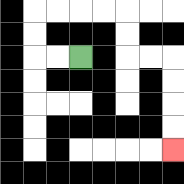{'start': '[3, 2]', 'end': '[7, 6]', 'path_directions': 'L,L,U,U,R,R,R,R,D,D,R,R,D,D,D,D', 'path_coordinates': '[[3, 2], [2, 2], [1, 2], [1, 1], [1, 0], [2, 0], [3, 0], [4, 0], [5, 0], [5, 1], [5, 2], [6, 2], [7, 2], [7, 3], [7, 4], [7, 5], [7, 6]]'}